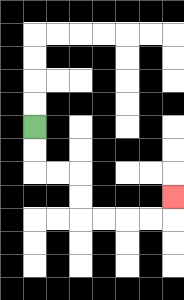{'start': '[1, 5]', 'end': '[7, 8]', 'path_directions': 'D,D,R,R,D,D,R,R,R,R,U', 'path_coordinates': '[[1, 5], [1, 6], [1, 7], [2, 7], [3, 7], [3, 8], [3, 9], [4, 9], [5, 9], [6, 9], [7, 9], [7, 8]]'}